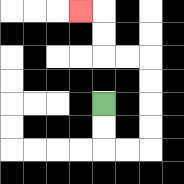{'start': '[4, 4]', 'end': '[3, 0]', 'path_directions': 'D,D,R,R,U,U,U,U,L,L,U,U,L', 'path_coordinates': '[[4, 4], [4, 5], [4, 6], [5, 6], [6, 6], [6, 5], [6, 4], [6, 3], [6, 2], [5, 2], [4, 2], [4, 1], [4, 0], [3, 0]]'}